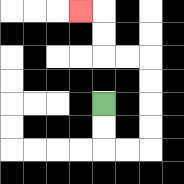{'start': '[4, 4]', 'end': '[3, 0]', 'path_directions': 'D,D,R,R,U,U,U,U,L,L,U,U,L', 'path_coordinates': '[[4, 4], [4, 5], [4, 6], [5, 6], [6, 6], [6, 5], [6, 4], [6, 3], [6, 2], [5, 2], [4, 2], [4, 1], [4, 0], [3, 0]]'}